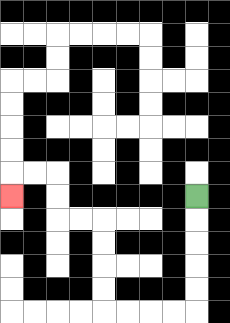{'start': '[8, 8]', 'end': '[0, 8]', 'path_directions': 'D,D,D,D,D,L,L,L,L,U,U,U,U,L,L,U,U,L,L,D', 'path_coordinates': '[[8, 8], [8, 9], [8, 10], [8, 11], [8, 12], [8, 13], [7, 13], [6, 13], [5, 13], [4, 13], [4, 12], [4, 11], [4, 10], [4, 9], [3, 9], [2, 9], [2, 8], [2, 7], [1, 7], [0, 7], [0, 8]]'}